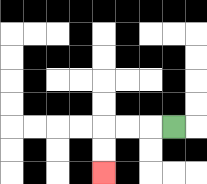{'start': '[7, 5]', 'end': '[4, 7]', 'path_directions': 'L,L,L,D,D', 'path_coordinates': '[[7, 5], [6, 5], [5, 5], [4, 5], [4, 6], [4, 7]]'}